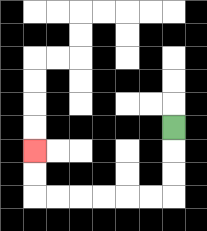{'start': '[7, 5]', 'end': '[1, 6]', 'path_directions': 'D,D,D,L,L,L,L,L,L,U,U', 'path_coordinates': '[[7, 5], [7, 6], [7, 7], [7, 8], [6, 8], [5, 8], [4, 8], [3, 8], [2, 8], [1, 8], [1, 7], [1, 6]]'}